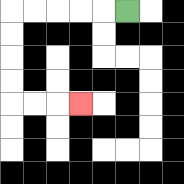{'start': '[5, 0]', 'end': '[3, 4]', 'path_directions': 'L,L,L,L,L,D,D,D,D,R,R,R', 'path_coordinates': '[[5, 0], [4, 0], [3, 0], [2, 0], [1, 0], [0, 0], [0, 1], [0, 2], [0, 3], [0, 4], [1, 4], [2, 4], [3, 4]]'}